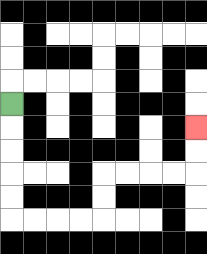{'start': '[0, 4]', 'end': '[8, 5]', 'path_directions': 'D,D,D,D,D,R,R,R,R,U,U,R,R,R,R,U,U', 'path_coordinates': '[[0, 4], [0, 5], [0, 6], [0, 7], [0, 8], [0, 9], [1, 9], [2, 9], [3, 9], [4, 9], [4, 8], [4, 7], [5, 7], [6, 7], [7, 7], [8, 7], [8, 6], [8, 5]]'}